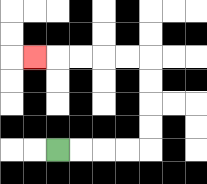{'start': '[2, 6]', 'end': '[1, 2]', 'path_directions': 'R,R,R,R,U,U,U,U,L,L,L,L,L', 'path_coordinates': '[[2, 6], [3, 6], [4, 6], [5, 6], [6, 6], [6, 5], [6, 4], [6, 3], [6, 2], [5, 2], [4, 2], [3, 2], [2, 2], [1, 2]]'}